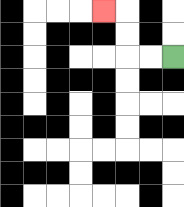{'start': '[7, 2]', 'end': '[4, 0]', 'path_directions': 'L,L,U,U,L', 'path_coordinates': '[[7, 2], [6, 2], [5, 2], [5, 1], [5, 0], [4, 0]]'}